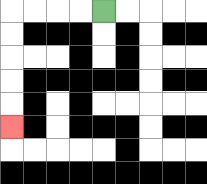{'start': '[4, 0]', 'end': '[0, 5]', 'path_directions': 'L,L,L,L,D,D,D,D,D', 'path_coordinates': '[[4, 0], [3, 0], [2, 0], [1, 0], [0, 0], [0, 1], [0, 2], [0, 3], [0, 4], [0, 5]]'}